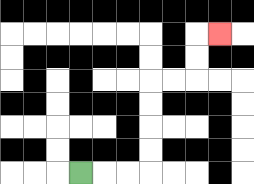{'start': '[3, 7]', 'end': '[9, 1]', 'path_directions': 'R,R,R,U,U,U,U,R,R,U,U,R', 'path_coordinates': '[[3, 7], [4, 7], [5, 7], [6, 7], [6, 6], [6, 5], [6, 4], [6, 3], [7, 3], [8, 3], [8, 2], [8, 1], [9, 1]]'}